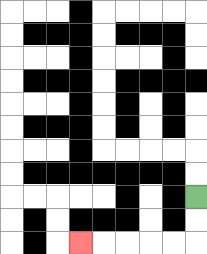{'start': '[8, 8]', 'end': '[3, 10]', 'path_directions': 'D,D,L,L,L,L,L', 'path_coordinates': '[[8, 8], [8, 9], [8, 10], [7, 10], [6, 10], [5, 10], [4, 10], [3, 10]]'}